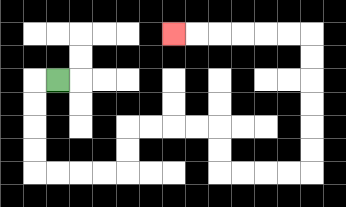{'start': '[2, 3]', 'end': '[7, 1]', 'path_directions': 'L,D,D,D,D,R,R,R,R,U,U,R,R,R,R,D,D,R,R,R,R,U,U,U,U,U,U,L,L,L,L,L,L', 'path_coordinates': '[[2, 3], [1, 3], [1, 4], [1, 5], [1, 6], [1, 7], [2, 7], [3, 7], [4, 7], [5, 7], [5, 6], [5, 5], [6, 5], [7, 5], [8, 5], [9, 5], [9, 6], [9, 7], [10, 7], [11, 7], [12, 7], [13, 7], [13, 6], [13, 5], [13, 4], [13, 3], [13, 2], [13, 1], [12, 1], [11, 1], [10, 1], [9, 1], [8, 1], [7, 1]]'}